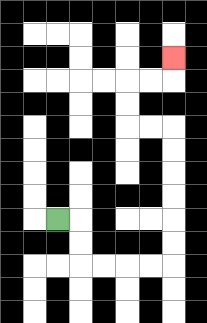{'start': '[2, 9]', 'end': '[7, 2]', 'path_directions': 'R,D,D,R,R,R,R,U,U,U,U,U,U,L,L,U,U,R,R,U', 'path_coordinates': '[[2, 9], [3, 9], [3, 10], [3, 11], [4, 11], [5, 11], [6, 11], [7, 11], [7, 10], [7, 9], [7, 8], [7, 7], [7, 6], [7, 5], [6, 5], [5, 5], [5, 4], [5, 3], [6, 3], [7, 3], [7, 2]]'}